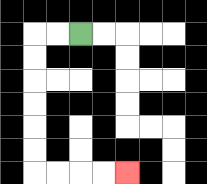{'start': '[3, 1]', 'end': '[5, 7]', 'path_directions': 'L,L,D,D,D,D,D,D,R,R,R,R', 'path_coordinates': '[[3, 1], [2, 1], [1, 1], [1, 2], [1, 3], [1, 4], [1, 5], [1, 6], [1, 7], [2, 7], [3, 7], [4, 7], [5, 7]]'}